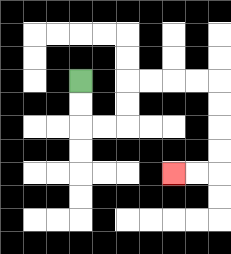{'start': '[3, 3]', 'end': '[7, 7]', 'path_directions': 'D,D,R,R,U,U,R,R,R,R,D,D,D,D,L,L', 'path_coordinates': '[[3, 3], [3, 4], [3, 5], [4, 5], [5, 5], [5, 4], [5, 3], [6, 3], [7, 3], [8, 3], [9, 3], [9, 4], [9, 5], [9, 6], [9, 7], [8, 7], [7, 7]]'}